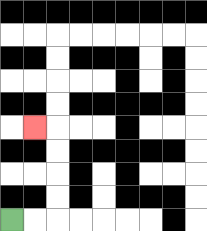{'start': '[0, 9]', 'end': '[1, 5]', 'path_directions': 'R,R,U,U,U,U,L', 'path_coordinates': '[[0, 9], [1, 9], [2, 9], [2, 8], [2, 7], [2, 6], [2, 5], [1, 5]]'}